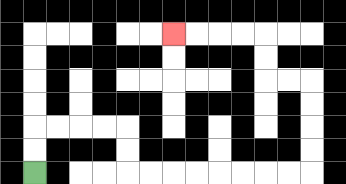{'start': '[1, 7]', 'end': '[7, 1]', 'path_directions': 'U,U,R,R,R,R,D,D,R,R,R,R,R,R,R,R,U,U,U,U,L,L,U,U,L,L,L,L', 'path_coordinates': '[[1, 7], [1, 6], [1, 5], [2, 5], [3, 5], [4, 5], [5, 5], [5, 6], [5, 7], [6, 7], [7, 7], [8, 7], [9, 7], [10, 7], [11, 7], [12, 7], [13, 7], [13, 6], [13, 5], [13, 4], [13, 3], [12, 3], [11, 3], [11, 2], [11, 1], [10, 1], [9, 1], [8, 1], [7, 1]]'}